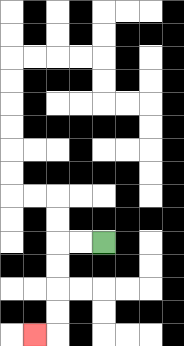{'start': '[4, 10]', 'end': '[1, 14]', 'path_directions': 'L,L,D,D,D,D,L', 'path_coordinates': '[[4, 10], [3, 10], [2, 10], [2, 11], [2, 12], [2, 13], [2, 14], [1, 14]]'}